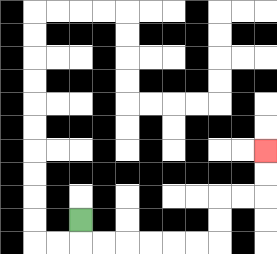{'start': '[3, 9]', 'end': '[11, 6]', 'path_directions': 'D,R,R,R,R,R,R,U,U,R,R,U,U', 'path_coordinates': '[[3, 9], [3, 10], [4, 10], [5, 10], [6, 10], [7, 10], [8, 10], [9, 10], [9, 9], [9, 8], [10, 8], [11, 8], [11, 7], [11, 6]]'}